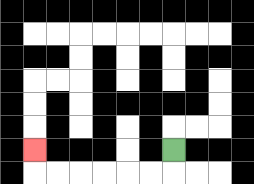{'start': '[7, 6]', 'end': '[1, 6]', 'path_directions': 'D,L,L,L,L,L,L,U', 'path_coordinates': '[[7, 6], [7, 7], [6, 7], [5, 7], [4, 7], [3, 7], [2, 7], [1, 7], [1, 6]]'}